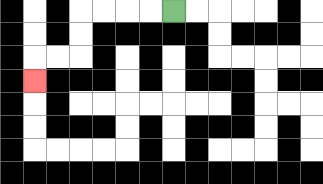{'start': '[7, 0]', 'end': '[1, 3]', 'path_directions': 'L,L,L,L,D,D,L,L,D', 'path_coordinates': '[[7, 0], [6, 0], [5, 0], [4, 0], [3, 0], [3, 1], [3, 2], [2, 2], [1, 2], [1, 3]]'}